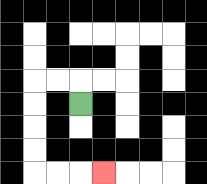{'start': '[3, 4]', 'end': '[4, 7]', 'path_directions': 'U,L,L,D,D,D,D,R,R,R', 'path_coordinates': '[[3, 4], [3, 3], [2, 3], [1, 3], [1, 4], [1, 5], [1, 6], [1, 7], [2, 7], [3, 7], [4, 7]]'}